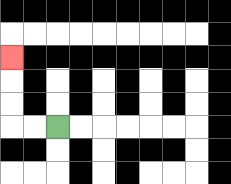{'start': '[2, 5]', 'end': '[0, 2]', 'path_directions': 'L,L,U,U,U', 'path_coordinates': '[[2, 5], [1, 5], [0, 5], [0, 4], [0, 3], [0, 2]]'}